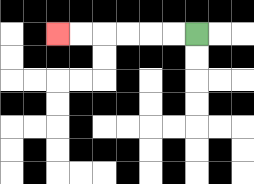{'start': '[8, 1]', 'end': '[2, 1]', 'path_directions': 'L,L,L,L,L,L', 'path_coordinates': '[[8, 1], [7, 1], [6, 1], [5, 1], [4, 1], [3, 1], [2, 1]]'}